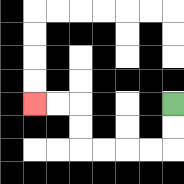{'start': '[7, 4]', 'end': '[1, 4]', 'path_directions': 'D,D,L,L,L,L,U,U,L,L', 'path_coordinates': '[[7, 4], [7, 5], [7, 6], [6, 6], [5, 6], [4, 6], [3, 6], [3, 5], [3, 4], [2, 4], [1, 4]]'}